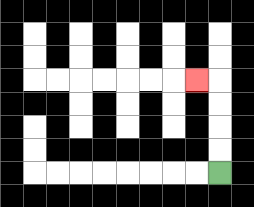{'start': '[9, 7]', 'end': '[8, 3]', 'path_directions': 'U,U,U,U,L', 'path_coordinates': '[[9, 7], [9, 6], [9, 5], [9, 4], [9, 3], [8, 3]]'}